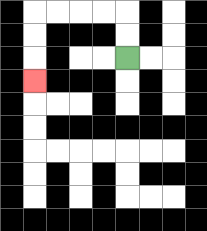{'start': '[5, 2]', 'end': '[1, 3]', 'path_directions': 'U,U,L,L,L,L,D,D,D', 'path_coordinates': '[[5, 2], [5, 1], [5, 0], [4, 0], [3, 0], [2, 0], [1, 0], [1, 1], [1, 2], [1, 3]]'}